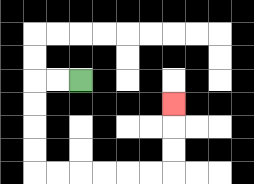{'start': '[3, 3]', 'end': '[7, 4]', 'path_directions': 'L,L,D,D,D,D,R,R,R,R,R,R,U,U,U', 'path_coordinates': '[[3, 3], [2, 3], [1, 3], [1, 4], [1, 5], [1, 6], [1, 7], [2, 7], [3, 7], [4, 7], [5, 7], [6, 7], [7, 7], [7, 6], [7, 5], [7, 4]]'}